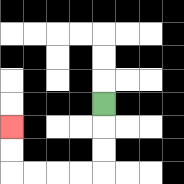{'start': '[4, 4]', 'end': '[0, 5]', 'path_directions': 'D,D,D,L,L,L,L,U,U', 'path_coordinates': '[[4, 4], [4, 5], [4, 6], [4, 7], [3, 7], [2, 7], [1, 7], [0, 7], [0, 6], [0, 5]]'}